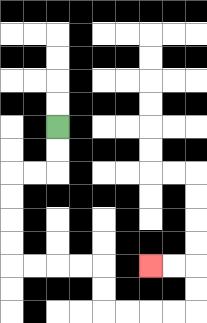{'start': '[2, 5]', 'end': '[6, 11]', 'path_directions': 'D,D,L,L,D,D,D,D,R,R,R,R,D,D,R,R,R,R,U,U,L,L', 'path_coordinates': '[[2, 5], [2, 6], [2, 7], [1, 7], [0, 7], [0, 8], [0, 9], [0, 10], [0, 11], [1, 11], [2, 11], [3, 11], [4, 11], [4, 12], [4, 13], [5, 13], [6, 13], [7, 13], [8, 13], [8, 12], [8, 11], [7, 11], [6, 11]]'}